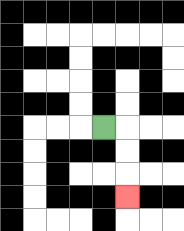{'start': '[4, 5]', 'end': '[5, 8]', 'path_directions': 'R,D,D,D', 'path_coordinates': '[[4, 5], [5, 5], [5, 6], [5, 7], [5, 8]]'}